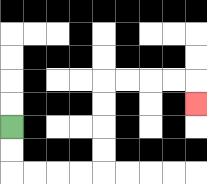{'start': '[0, 5]', 'end': '[8, 4]', 'path_directions': 'D,D,R,R,R,R,U,U,U,U,R,R,R,R,D', 'path_coordinates': '[[0, 5], [0, 6], [0, 7], [1, 7], [2, 7], [3, 7], [4, 7], [4, 6], [4, 5], [4, 4], [4, 3], [5, 3], [6, 3], [7, 3], [8, 3], [8, 4]]'}